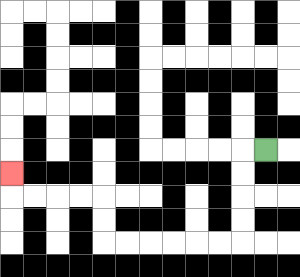{'start': '[11, 6]', 'end': '[0, 7]', 'path_directions': 'L,D,D,D,D,L,L,L,L,L,L,U,U,L,L,L,L,U', 'path_coordinates': '[[11, 6], [10, 6], [10, 7], [10, 8], [10, 9], [10, 10], [9, 10], [8, 10], [7, 10], [6, 10], [5, 10], [4, 10], [4, 9], [4, 8], [3, 8], [2, 8], [1, 8], [0, 8], [0, 7]]'}